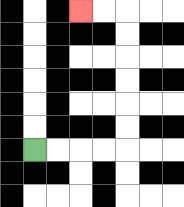{'start': '[1, 6]', 'end': '[3, 0]', 'path_directions': 'R,R,R,R,U,U,U,U,U,U,L,L', 'path_coordinates': '[[1, 6], [2, 6], [3, 6], [4, 6], [5, 6], [5, 5], [5, 4], [5, 3], [5, 2], [5, 1], [5, 0], [4, 0], [3, 0]]'}